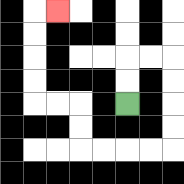{'start': '[5, 4]', 'end': '[2, 0]', 'path_directions': 'U,U,R,R,D,D,D,D,L,L,L,L,U,U,L,L,U,U,U,U,R', 'path_coordinates': '[[5, 4], [5, 3], [5, 2], [6, 2], [7, 2], [7, 3], [7, 4], [7, 5], [7, 6], [6, 6], [5, 6], [4, 6], [3, 6], [3, 5], [3, 4], [2, 4], [1, 4], [1, 3], [1, 2], [1, 1], [1, 0], [2, 0]]'}